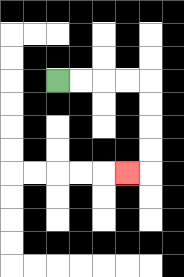{'start': '[2, 3]', 'end': '[5, 7]', 'path_directions': 'R,R,R,R,D,D,D,D,L', 'path_coordinates': '[[2, 3], [3, 3], [4, 3], [5, 3], [6, 3], [6, 4], [6, 5], [6, 6], [6, 7], [5, 7]]'}